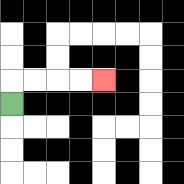{'start': '[0, 4]', 'end': '[4, 3]', 'path_directions': 'U,R,R,R,R', 'path_coordinates': '[[0, 4], [0, 3], [1, 3], [2, 3], [3, 3], [4, 3]]'}